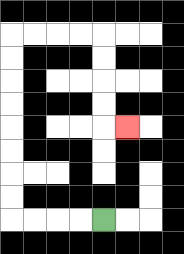{'start': '[4, 9]', 'end': '[5, 5]', 'path_directions': 'L,L,L,L,U,U,U,U,U,U,U,U,R,R,R,R,D,D,D,D,R', 'path_coordinates': '[[4, 9], [3, 9], [2, 9], [1, 9], [0, 9], [0, 8], [0, 7], [0, 6], [0, 5], [0, 4], [0, 3], [0, 2], [0, 1], [1, 1], [2, 1], [3, 1], [4, 1], [4, 2], [4, 3], [4, 4], [4, 5], [5, 5]]'}